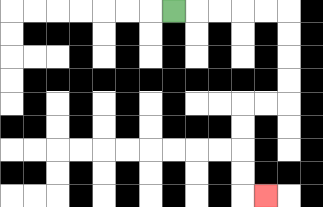{'start': '[7, 0]', 'end': '[11, 8]', 'path_directions': 'R,R,R,R,R,D,D,D,D,L,L,D,D,D,D,R', 'path_coordinates': '[[7, 0], [8, 0], [9, 0], [10, 0], [11, 0], [12, 0], [12, 1], [12, 2], [12, 3], [12, 4], [11, 4], [10, 4], [10, 5], [10, 6], [10, 7], [10, 8], [11, 8]]'}